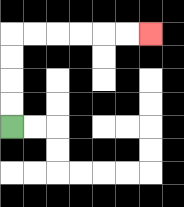{'start': '[0, 5]', 'end': '[6, 1]', 'path_directions': 'U,U,U,U,R,R,R,R,R,R', 'path_coordinates': '[[0, 5], [0, 4], [0, 3], [0, 2], [0, 1], [1, 1], [2, 1], [3, 1], [4, 1], [5, 1], [6, 1]]'}